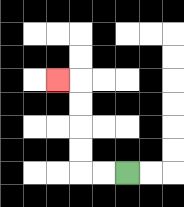{'start': '[5, 7]', 'end': '[2, 3]', 'path_directions': 'L,L,U,U,U,U,L', 'path_coordinates': '[[5, 7], [4, 7], [3, 7], [3, 6], [3, 5], [3, 4], [3, 3], [2, 3]]'}